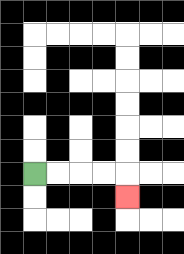{'start': '[1, 7]', 'end': '[5, 8]', 'path_directions': 'R,R,R,R,D', 'path_coordinates': '[[1, 7], [2, 7], [3, 7], [4, 7], [5, 7], [5, 8]]'}